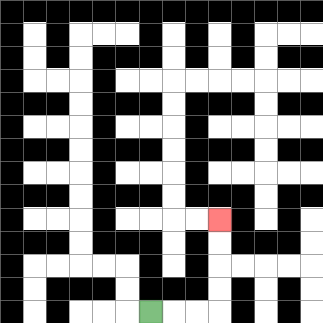{'start': '[6, 13]', 'end': '[9, 9]', 'path_directions': 'R,R,R,U,U,U,U', 'path_coordinates': '[[6, 13], [7, 13], [8, 13], [9, 13], [9, 12], [9, 11], [9, 10], [9, 9]]'}